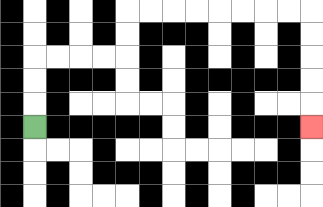{'start': '[1, 5]', 'end': '[13, 5]', 'path_directions': 'U,U,U,R,R,R,R,U,U,R,R,R,R,R,R,R,R,D,D,D,D,D', 'path_coordinates': '[[1, 5], [1, 4], [1, 3], [1, 2], [2, 2], [3, 2], [4, 2], [5, 2], [5, 1], [5, 0], [6, 0], [7, 0], [8, 0], [9, 0], [10, 0], [11, 0], [12, 0], [13, 0], [13, 1], [13, 2], [13, 3], [13, 4], [13, 5]]'}